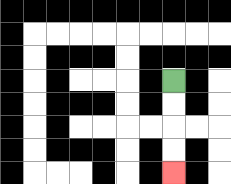{'start': '[7, 3]', 'end': '[7, 7]', 'path_directions': 'D,D,D,D', 'path_coordinates': '[[7, 3], [7, 4], [7, 5], [7, 6], [7, 7]]'}